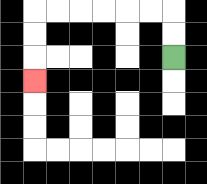{'start': '[7, 2]', 'end': '[1, 3]', 'path_directions': 'U,U,L,L,L,L,L,L,D,D,D', 'path_coordinates': '[[7, 2], [7, 1], [7, 0], [6, 0], [5, 0], [4, 0], [3, 0], [2, 0], [1, 0], [1, 1], [1, 2], [1, 3]]'}